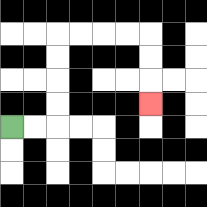{'start': '[0, 5]', 'end': '[6, 4]', 'path_directions': 'R,R,U,U,U,U,R,R,R,R,D,D,D', 'path_coordinates': '[[0, 5], [1, 5], [2, 5], [2, 4], [2, 3], [2, 2], [2, 1], [3, 1], [4, 1], [5, 1], [6, 1], [6, 2], [6, 3], [6, 4]]'}